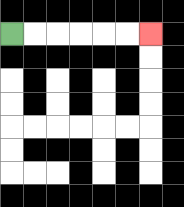{'start': '[0, 1]', 'end': '[6, 1]', 'path_directions': 'R,R,R,R,R,R', 'path_coordinates': '[[0, 1], [1, 1], [2, 1], [3, 1], [4, 1], [5, 1], [6, 1]]'}